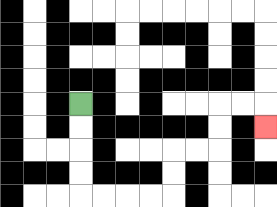{'start': '[3, 4]', 'end': '[11, 5]', 'path_directions': 'D,D,D,D,R,R,R,R,U,U,R,R,U,U,R,R,D', 'path_coordinates': '[[3, 4], [3, 5], [3, 6], [3, 7], [3, 8], [4, 8], [5, 8], [6, 8], [7, 8], [7, 7], [7, 6], [8, 6], [9, 6], [9, 5], [9, 4], [10, 4], [11, 4], [11, 5]]'}